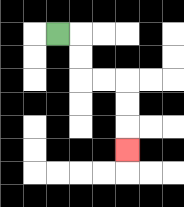{'start': '[2, 1]', 'end': '[5, 6]', 'path_directions': 'R,D,D,R,R,D,D,D', 'path_coordinates': '[[2, 1], [3, 1], [3, 2], [3, 3], [4, 3], [5, 3], [5, 4], [5, 5], [5, 6]]'}